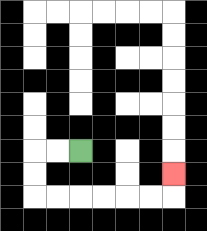{'start': '[3, 6]', 'end': '[7, 7]', 'path_directions': 'L,L,D,D,R,R,R,R,R,R,U', 'path_coordinates': '[[3, 6], [2, 6], [1, 6], [1, 7], [1, 8], [2, 8], [3, 8], [4, 8], [5, 8], [6, 8], [7, 8], [7, 7]]'}